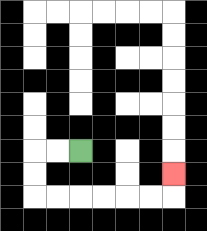{'start': '[3, 6]', 'end': '[7, 7]', 'path_directions': 'L,L,D,D,R,R,R,R,R,R,U', 'path_coordinates': '[[3, 6], [2, 6], [1, 6], [1, 7], [1, 8], [2, 8], [3, 8], [4, 8], [5, 8], [6, 8], [7, 8], [7, 7]]'}